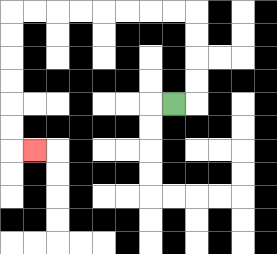{'start': '[7, 4]', 'end': '[1, 6]', 'path_directions': 'R,U,U,U,U,L,L,L,L,L,L,L,L,D,D,D,D,D,D,R', 'path_coordinates': '[[7, 4], [8, 4], [8, 3], [8, 2], [8, 1], [8, 0], [7, 0], [6, 0], [5, 0], [4, 0], [3, 0], [2, 0], [1, 0], [0, 0], [0, 1], [0, 2], [0, 3], [0, 4], [0, 5], [0, 6], [1, 6]]'}